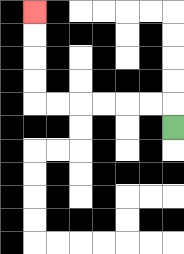{'start': '[7, 5]', 'end': '[1, 0]', 'path_directions': 'U,L,L,L,L,L,L,U,U,U,U', 'path_coordinates': '[[7, 5], [7, 4], [6, 4], [5, 4], [4, 4], [3, 4], [2, 4], [1, 4], [1, 3], [1, 2], [1, 1], [1, 0]]'}